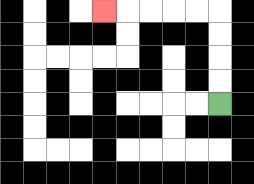{'start': '[9, 4]', 'end': '[4, 0]', 'path_directions': 'U,U,U,U,L,L,L,L,L', 'path_coordinates': '[[9, 4], [9, 3], [9, 2], [9, 1], [9, 0], [8, 0], [7, 0], [6, 0], [5, 0], [4, 0]]'}